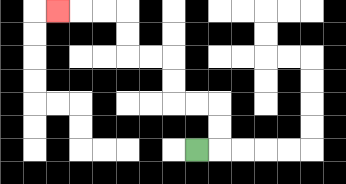{'start': '[8, 6]', 'end': '[2, 0]', 'path_directions': 'R,U,U,L,L,U,U,L,L,U,U,L,L,L', 'path_coordinates': '[[8, 6], [9, 6], [9, 5], [9, 4], [8, 4], [7, 4], [7, 3], [7, 2], [6, 2], [5, 2], [5, 1], [5, 0], [4, 0], [3, 0], [2, 0]]'}